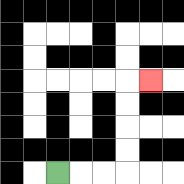{'start': '[2, 7]', 'end': '[6, 3]', 'path_directions': 'R,R,R,U,U,U,U,R', 'path_coordinates': '[[2, 7], [3, 7], [4, 7], [5, 7], [5, 6], [5, 5], [5, 4], [5, 3], [6, 3]]'}